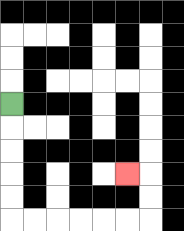{'start': '[0, 4]', 'end': '[5, 7]', 'path_directions': 'D,D,D,D,D,R,R,R,R,R,R,U,U,L', 'path_coordinates': '[[0, 4], [0, 5], [0, 6], [0, 7], [0, 8], [0, 9], [1, 9], [2, 9], [3, 9], [4, 9], [5, 9], [6, 9], [6, 8], [6, 7], [5, 7]]'}